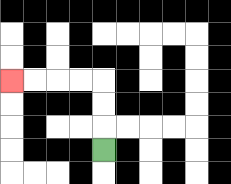{'start': '[4, 6]', 'end': '[0, 3]', 'path_directions': 'U,U,U,L,L,L,L', 'path_coordinates': '[[4, 6], [4, 5], [4, 4], [4, 3], [3, 3], [2, 3], [1, 3], [0, 3]]'}